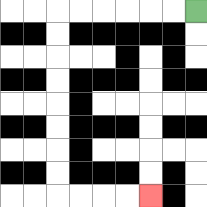{'start': '[8, 0]', 'end': '[6, 8]', 'path_directions': 'L,L,L,L,L,L,D,D,D,D,D,D,D,D,R,R,R,R', 'path_coordinates': '[[8, 0], [7, 0], [6, 0], [5, 0], [4, 0], [3, 0], [2, 0], [2, 1], [2, 2], [2, 3], [2, 4], [2, 5], [2, 6], [2, 7], [2, 8], [3, 8], [4, 8], [5, 8], [6, 8]]'}